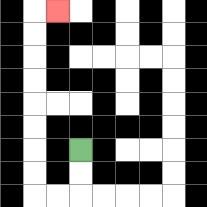{'start': '[3, 6]', 'end': '[2, 0]', 'path_directions': 'D,D,L,L,U,U,U,U,U,U,U,U,R', 'path_coordinates': '[[3, 6], [3, 7], [3, 8], [2, 8], [1, 8], [1, 7], [1, 6], [1, 5], [1, 4], [1, 3], [1, 2], [1, 1], [1, 0], [2, 0]]'}